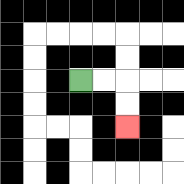{'start': '[3, 3]', 'end': '[5, 5]', 'path_directions': 'R,R,D,D', 'path_coordinates': '[[3, 3], [4, 3], [5, 3], [5, 4], [5, 5]]'}